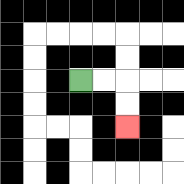{'start': '[3, 3]', 'end': '[5, 5]', 'path_directions': 'R,R,D,D', 'path_coordinates': '[[3, 3], [4, 3], [5, 3], [5, 4], [5, 5]]'}